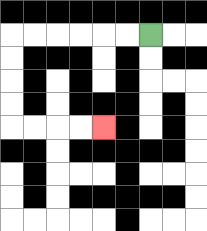{'start': '[6, 1]', 'end': '[4, 5]', 'path_directions': 'L,L,L,L,L,L,D,D,D,D,R,R,R,R', 'path_coordinates': '[[6, 1], [5, 1], [4, 1], [3, 1], [2, 1], [1, 1], [0, 1], [0, 2], [0, 3], [0, 4], [0, 5], [1, 5], [2, 5], [3, 5], [4, 5]]'}